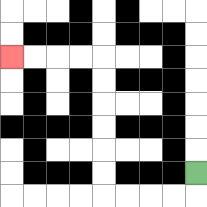{'start': '[8, 7]', 'end': '[0, 2]', 'path_directions': 'D,L,L,L,L,U,U,U,U,U,U,L,L,L,L', 'path_coordinates': '[[8, 7], [8, 8], [7, 8], [6, 8], [5, 8], [4, 8], [4, 7], [4, 6], [4, 5], [4, 4], [4, 3], [4, 2], [3, 2], [2, 2], [1, 2], [0, 2]]'}